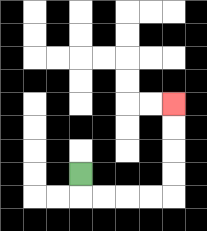{'start': '[3, 7]', 'end': '[7, 4]', 'path_directions': 'D,R,R,R,R,U,U,U,U', 'path_coordinates': '[[3, 7], [3, 8], [4, 8], [5, 8], [6, 8], [7, 8], [7, 7], [7, 6], [7, 5], [7, 4]]'}